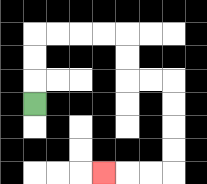{'start': '[1, 4]', 'end': '[4, 7]', 'path_directions': 'U,U,U,R,R,R,R,D,D,R,R,D,D,D,D,L,L,L', 'path_coordinates': '[[1, 4], [1, 3], [1, 2], [1, 1], [2, 1], [3, 1], [4, 1], [5, 1], [5, 2], [5, 3], [6, 3], [7, 3], [7, 4], [7, 5], [7, 6], [7, 7], [6, 7], [5, 7], [4, 7]]'}